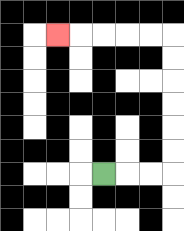{'start': '[4, 7]', 'end': '[2, 1]', 'path_directions': 'R,R,R,U,U,U,U,U,U,L,L,L,L,L', 'path_coordinates': '[[4, 7], [5, 7], [6, 7], [7, 7], [7, 6], [7, 5], [7, 4], [7, 3], [7, 2], [7, 1], [6, 1], [5, 1], [4, 1], [3, 1], [2, 1]]'}